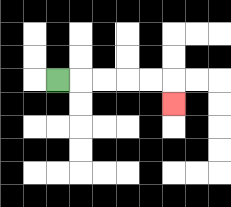{'start': '[2, 3]', 'end': '[7, 4]', 'path_directions': 'R,R,R,R,R,D', 'path_coordinates': '[[2, 3], [3, 3], [4, 3], [5, 3], [6, 3], [7, 3], [7, 4]]'}